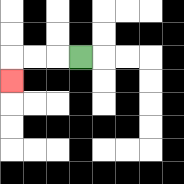{'start': '[3, 2]', 'end': '[0, 3]', 'path_directions': 'L,L,L,D', 'path_coordinates': '[[3, 2], [2, 2], [1, 2], [0, 2], [0, 3]]'}